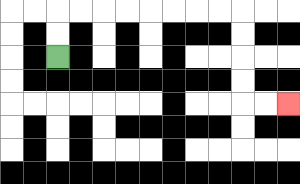{'start': '[2, 2]', 'end': '[12, 4]', 'path_directions': 'U,U,R,R,R,R,R,R,R,R,D,D,D,D,R,R', 'path_coordinates': '[[2, 2], [2, 1], [2, 0], [3, 0], [4, 0], [5, 0], [6, 0], [7, 0], [8, 0], [9, 0], [10, 0], [10, 1], [10, 2], [10, 3], [10, 4], [11, 4], [12, 4]]'}